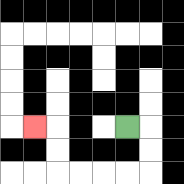{'start': '[5, 5]', 'end': '[1, 5]', 'path_directions': 'R,D,D,L,L,L,L,U,U,L', 'path_coordinates': '[[5, 5], [6, 5], [6, 6], [6, 7], [5, 7], [4, 7], [3, 7], [2, 7], [2, 6], [2, 5], [1, 5]]'}